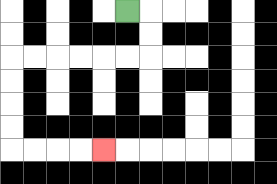{'start': '[5, 0]', 'end': '[4, 6]', 'path_directions': 'R,D,D,L,L,L,L,L,L,D,D,D,D,R,R,R,R', 'path_coordinates': '[[5, 0], [6, 0], [6, 1], [6, 2], [5, 2], [4, 2], [3, 2], [2, 2], [1, 2], [0, 2], [0, 3], [0, 4], [0, 5], [0, 6], [1, 6], [2, 6], [3, 6], [4, 6]]'}